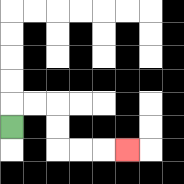{'start': '[0, 5]', 'end': '[5, 6]', 'path_directions': 'U,R,R,D,D,R,R,R', 'path_coordinates': '[[0, 5], [0, 4], [1, 4], [2, 4], [2, 5], [2, 6], [3, 6], [4, 6], [5, 6]]'}